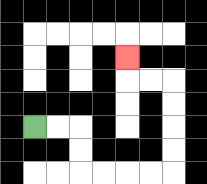{'start': '[1, 5]', 'end': '[5, 2]', 'path_directions': 'R,R,D,D,R,R,R,R,U,U,U,U,L,L,U', 'path_coordinates': '[[1, 5], [2, 5], [3, 5], [3, 6], [3, 7], [4, 7], [5, 7], [6, 7], [7, 7], [7, 6], [7, 5], [7, 4], [7, 3], [6, 3], [5, 3], [5, 2]]'}